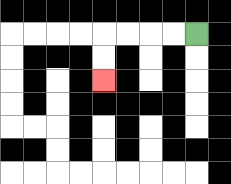{'start': '[8, 1]', 'end': '[4, 3]', 'path_directions': 'L,L,L,L,D,D', 'path_coordinates': '[[8, 1], [7, 1], [6, 1], [5, 1], [4, 1], [4, 2], [4, 3]]'}